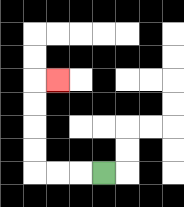{'start': '[4, 7]', 'end': '[2, 3]', 'path_directions': 'L,L,L,U,U,U,U,R', 'path_coordinates': '[[4, 7], [3, 7], [2, 7], [1, 7], [1, 6], [1, 5], [1, 4], [1, 3], [2, 3]]'}